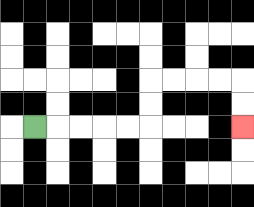{'start': '[1, 5]', 'end': '[10, 5]', 'path_directions': 'R,R,R,R,R,U,U,R,R,R,R,D,D', 'path_coordinates': '[[1, 5], [2, 5], [3, 5], [4, 5], [5, 5], [6, 5], [6, 4], [6, 3], [7, 3], [8, 3], [9, 3], [10, 3], [10, 4], [10, 5]]'}